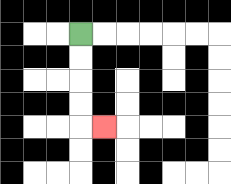{'start': '[3, 1]', 'end': '[4, 5]', 'path_directions': 'D,D,D,D,R', 'path_coordinates': '[[3, 1], [3, 2], [3, 3], [3, 4], [3, 5], [4, 5]]'}